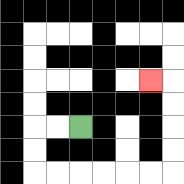{'start': '[3, 5]', 'end': '[6, 3]', 'path_directions': 'L,L,D,D,R,R,R,R,R,R,U,U,U,U,L', 'path_coordinates': '[[3, 5], [2, 5], [1, 5], [1, 6], [1, 7], [2, 7], [3, 7], [4, 7], [5, 7], [6, 7], [7, 7], [7, 6], [7, 5], [7, 4], [7, 3], [6, 3]]'}